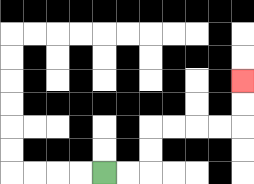{'start': '[4, 7]', 'end': '[10, 3]', 'path_directions': 'R,R,U,U,R,R,R,R,U,U', 'path_coordinates': '[[4, 7], [5, 7], [6, 7], [6, 6], [6, 5], [7, 5], [8, 5], [9, 5], [10, 5], [10, 4], [10, 3]]'}